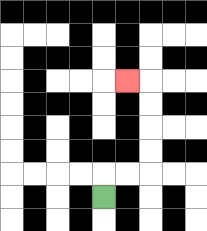{'start': '[4, 8]', 'end': '[5, 3]', 'path_directions': 'U,R,R,U,U,U,U,L', 'path_coordinates': '[[4, 8], [4, 7], [5, 7], [6, 7], [6, 6], [6, 5], [6, 4], [6, 3], [5, 3]]'}